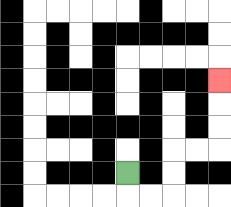{'start': '[5, 7]', 'end': '[9, 3]', 'path_directions': 'D,R,R,U,U,R,R,U,U,U', 'path_coordinates': '[[5, 7], [5, 8], [6, 8], [7, 8], [7, 7], [7, 6], [8, 6], [9, 6], [9, 5], [9, 4], [9, 3]]'}